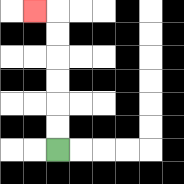{'start': '[2, 6]', 'end': '[1, 0]', 'path_directions': 'U,U,U,U,U,U,L', 'path_coordinates': '[[2, 6], [2, 5], [2, 4], [2, 3], [2, 2], [2, 1], [2, 0], [1, 0]]'}